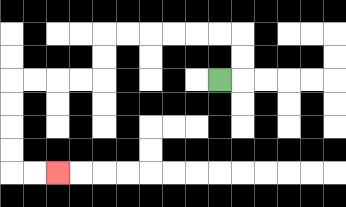{'start': '[9, 3]', 'end': '[2, 7]', 'path_directions': 'R,U,U,L,L,L,L,L,L,D,D,L,L,L,L,D,D,D,D,R,R', 'path_coordinates': '[[9, 3], [10, 3], [10, 2], [10, 1], [9, 1], [8, 1], [7, 1], [6, 1], [5, 1], [4, 1], [4, 2], [4, 3], [3, 3], [2, 3], [1, 3], [0, 3], [0, 4], [0, 5], [0, 6], [0, 7], [1, 7], [2, 7]]'}